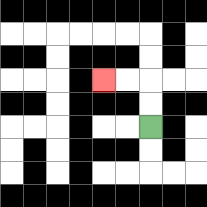{'start': '[6, 5]', 'end': '[4, 3]', 'path_directions': 'U,U,L,L', 'path_coordinates': '[[6, 5], [6, 4], [6, 3], [5, 3], [4, 3]]'}